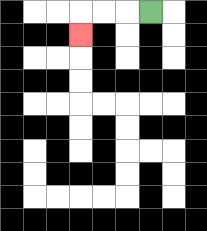{'start': '[6, 0]', 'end': '[3, 1]', 'path_directions': 'L,L,L,D', 'path_coordinates': '[[6, 0], [5, 0], [4, 0], [3, 0], [3, 1]]'}